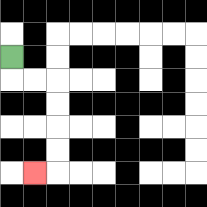{'start': '[0, 2]', 'end': '[1, 7]', 'path_directions': 'D,R,R,D,D,D,D,L', 'path_coordinates': '[[0, 2], [0, 3], [1, 3], [2, 3], [2, 4], [2, 5], [2, 6], [2, 7], [1, 7]]'}